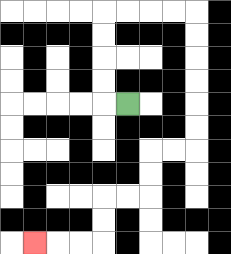{'start': '[5, 4]', 'end': '[1, 10]', 'path_directions': 'L,U,U,U,U,R,R,R,R,D,D,D,D,D,D,L,L,D,D,L,L,D,D,L,L,L', 'path_coordinates': '[[5, 4], [4, 4], [4, 3], [4, 2], [4, 1], [4, 0], [5, 0], [6, 0], [7, 0], [8, 0], [8, 1], [8, 2], [8, 3], [8, 4], [8, 5], [8, 6], [7, 6], [6, 6], [6, 7], [6, 8], [5, 8], [4, 8], [4, 9], [4, 10], [3, 10], [2, 10], [1, 10]]'}